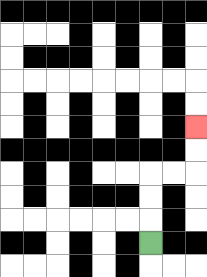{'start': '[6, 10]', 'end': '[8, 5]', 'path_directions': 'U,U,U,R,R,U,U', 'path_coordinates': '[[6, 10], [6, 9], [6, 8], [6, 7], [7, 7], [8, 7], [8, 6], [8, 5]]'}